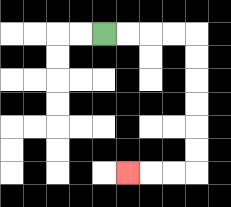{'start': '[4, 1]', 'end': '[5, 7]', 'path_directions': 'R,R,R,R,D,D,D,D,D,D,L,L,L', 'path_coordinates': '[[4, 1], [5, 1], [6, 1], [7, 1], [8, 1], [8, 2], [8, 3], [8, 4], [8, 5], [8, 6], [8, 7], [7, 7], [6, 7], [5, 7]]'}